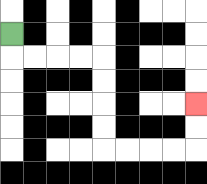{'start': '[0, 1]', 'end': '[8, 4]', 'path_directions': 'D,R,R,R,R,D,D,D,D,R,R,R,R,U,U', 'path_coordinates': '[[0, 1], [0, 2], [1, 2], [2, 2], [3, 2], [4, 2], [4, 3], [4, 4], [4, 5], [4, 6], [5, 6], [6, 6], [7, 6], [8, 6], [8, 5], [8, 4]]'}